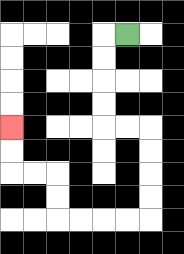{'start': '[5, 1]', 'end': '[0, 5]', 'path_directions': 'L,D,D,D,D,R,R,D,D,D,D,L,L,L,L,U,U,L,L,U,U', 'path_coordinates': '[[5, 1], [4, 1], [4, 2], [4, 3], [4, 4], [4, 5], [5, 5], [6, 5], [6, 6], [6, 7], [6, 8], [6, 9], [5, 9], [4, 9], [3, 9], [2, 9], [2, 8], [2, 7], [1, 7], [0, 7], [0, 6], [0, 5]]'}